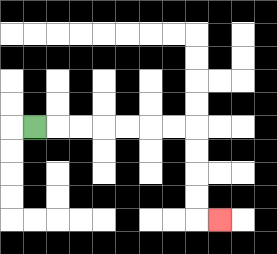{'start': '[1, 5]', 'end': '[9, 9]', 'path_directions': 'R,R,R,R,R,R,R,D,D,D,D,R', 'path_coordinates': '[[1, 5], [2, 5], [3, 5], [4, 5], [5, 5], [6, 5], [7, 5], [8, 5], [8, 6], [8, 7], [8, 8], [8, 9], [9, 9]]'}